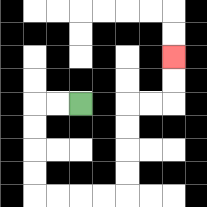{'start': '[3, 4]', 'end': '[7, 2]', 'path_directions': 'L,L,D,D,D,D,R,R,R,R,U,U,U,U,R,R,U,U', 'path_coordinates': '[[3, 4], [2, 4], [1, 4], [1, 5], [1, 6], [1, 7], [1, 8], [2, 8], [3, 8], [4, 8], [5, 8], [5, 7], [5, 6], [5, 5], [5, 4], [6, 4], [7, 4], [7, 3], [7, 2]]'}